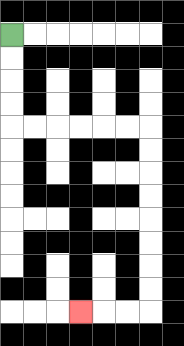{'start': '[0, 1]', 'end': '[3, 13]', 'path_directions': 'D,D,D,D,R,R,R,R,R,R,D,D,D,D,D,D,D,D,L,L,L', 'path_coordinates': '[[0, 1], [0, 2], [0, 3], [0, 4], [0, 5], [1, 5], [2, 5], [3, 5], [4, 5], [5, 5], [6, 5], [6, 6], [6, 7], [6, 8], [6, 9], [6, 10], [6, 11], [6, 12], [6, 13], [5, 13], [4, 13], [3, 13]]'}